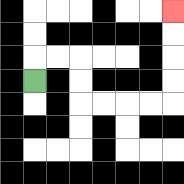{'start': '[1, 3]', 'end': '[7, 0]', 'path_directions': 'U,R,R,D,D,R,R,R,R,U,U,U,U', 'path_coordinates': '[[1, 3], [1, 2], [2, 2], [3, 2], [3, 3], [3, 4], [4, 4], [5, 4], [6, 4], [7, 4], [7, 3], [7, 2], [7, 1], [7, 0]]'}